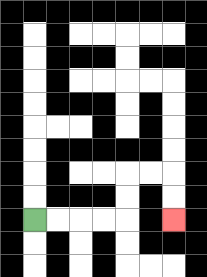{'start': '[1, 9]', 'end': '[7, 9]', 'path_directions': 'R,R,R,R,U,U,R,R,D,D', 'path_coordinates': '[[1, 9], [2, 9], [3, 9], [4, 9], [5, 9], [5, 8], [5, 7], [6, 7], [7, 7], [7, 8], [7, 9]]'}